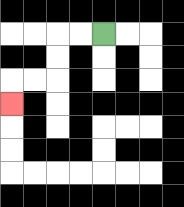{'start': '[4, 1]', 'end': '[0, 4]', 'path_directions': 'L,L,D,D,L,L,D', 'path_coordinates': '[[4, 1], [3, 1], [2, 1], [2, 2], [2, 3], [1, 3], [0, 3], [0, 4]]'}